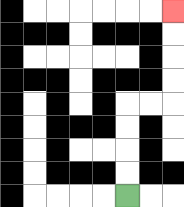{'start': '[5, 8]', 'end': '[7, 0]', 'path_directions': 'U,U,U,U,R,R,U,U,U,U', 'path_coordinates': '[[5, 8], [5, 7], [5, 6], [5, 5], [5, 4], [6, 4], [7, 4], [7, 3], [7, 2], [7, 1], [7, 0]]'}